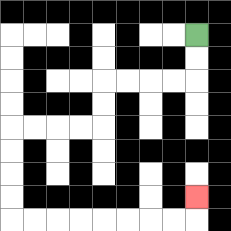{'start': '[8, 1]', 'end': '[8, 8]', 'path_directions': 'D,D,L,L,L,L,D,D,L,L,L,L,D,D,D,D,R,R,R,R,R,R,R,R,U', 'path_coordinates': '[[8, 1], [8, 2], [8, 3], [7, 3], [6, 3], [5, 3], [4, 3], [4, 4], [4, 5], [3, 5], [2, 5], [1, 5], [0, 5], [0, 6], [0, 7], [0, 8], [0, 9], [1, 9], [2, 9], [3, 9], [4, 9], [5, 9], [6, 9], [7, 9], [8, 9], [8, 8]]'}